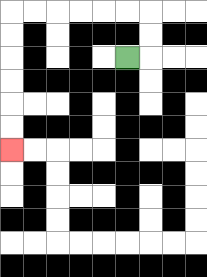{'start': '[5, 2]', 'end': '[0, 6]', 'path_directions': 'R,U,U,L,L,L,L,L,L,D,D,D,D,D,D', 'path_coordinates': '[[5, 2], [6, 2], [6, 1], [6, 0], [5, 0], [4, 0], [3, 0], [2, 0], [1, 0], [0, 0], [0, 1], [0, 2], [0, 3], [0, 4], [0, 5], [0, 6]]'}